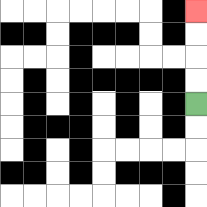{'start': '[8, 4]', 'end': '[8, 0]', 'path_directions': 'U,U,U,U', 'path_coordinates': '[[8, 4], [8, 3], [8, 2], [8, 1], [8, 0]]'}